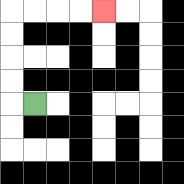{'start': '[1, 4]', 'end': '[4, 0]', 'path_directions': 'L,U,U,U,U,R,R,R,R', 'path_coordinates': '[[1, 4], [0, 4], [0, 3], [0, 2], [0, 1], [0, 0], [1, 0], [2, 0], [3, 0], [4, 0]]'}